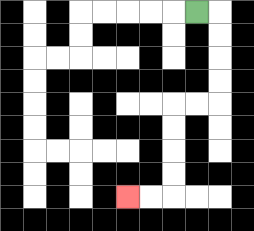{'start': '[8, 0]', 'end': '[5, 8]', 'path_directions': 'R,D,D,D,D,L,L,D,D,D,D,L,L', 'path_coordinates': '[[8, 0], [9, 0], [9, 1], [9, 2], [9, 3], [9, 4], [8, 4], [7, 4], [7, 5], [7, 6], [7, 7], [7, 8], [6, 8], [5, 8]]'}